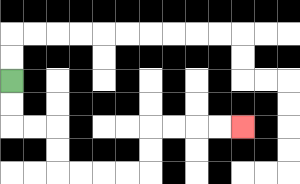{'start': '[0, 3]', 'end': '[10, 5]', 'path_directions': 'D,D,R,R,D,D,R,R,R,R,U,U,R,R,R,R', 'path_coordinates': '[[0, 3], [0, 4], [0, 5], [1, 5], [2, 5], [2, 6], [2, 7], [3, 7], [4, 7], [5, 7], [6, 7], [6, 6], [6, 5], [7, 5], [8, 5], [9, 5], [10, 5]]'}